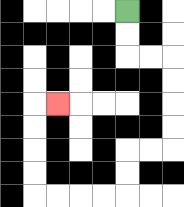{'start': '[5, 0]', 'end': '[2, 4]', 'path_directions': 'D,D,R,R,D,D,D,D,L,L,D,D,L,L,L,L,U,U,U,U,R', 'path_coordinates': '[[5, 0], [5, 1], [5, 2], [6, 2], [7, 2], [7, 3], [7, 4], [7, 5], [7, 6], [6, 6], [5, 6], [5, 7], [5, 8], [4, 8], [3, 8], [2, 8], [1, 8], [1, 7], [1, 6], [1, 5], [1, 4], [2, 4]]'}